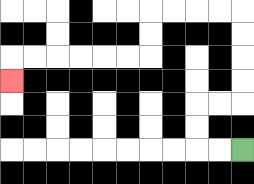{'start': '[10, 6]', 'end': '[0, 3]', 'path_directions': 'L,L,U,U,R,R,U,U,U,U,L,L,L,L,D,D,L,L,L,L,L,L,D', 'path_coordinates': '[[10, 6], [9, 6], [8, 6], [8, 5], [8, 4], [9, 4], [10, 4], [10, 3], [10, 2], [10, 1], [10, 0], [9, 0], [8, 0], [7, 0], [6, 0], [6, 1], [6, 2], [5, 2], [4, 2], [3, 2], [2, 2], [1, 2], [0, 2], [0, 3]]'}